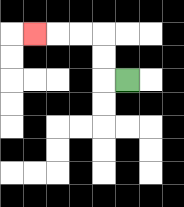{'start': '[5, 3]', 'end': '[1, 1]', 'path_directions': 'L,U,U,L,L,L', 'path_coordinates': '[[5, 3], [4, 3], [4, 2], [4, 1], [3, 1], [2, 1], [1, 1]]'}